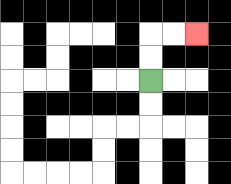{'start': '[6, 3]', 'end': '[8, 1]', 'path_directions': 'U,U,R,R', 'path_coordinates': '[[6, 3], [6, 2], [6, 1], [7, 1], [8, 1]]'}